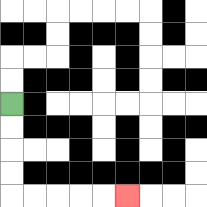{'start': '[0, 4]', 'end': '[5, 8]', 'path_directions': 'D,D,D,D,R,R,R,R,R', 'path_coordinates': '[[0, 4], [0, 5], [0, 6], [0, 7], [0, 8], [1, 8], [2, 8], [3, 8], [4, 8], [5, 8]]'}